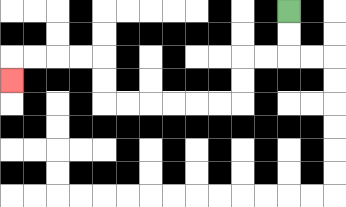{'start': '[12, 0]', 'end': '[0, 3]', 'path_directions': 'D,D,L,L,D,D,L,L,L,L,L,L,U,U,L,L,L,L,D', 'path_coordinates': '[[12, 0], [12, 1], [12, 2], [11, 2], [10, 2], [10, 3], [10, 4], [9, 4], [8, 4], [7, 4], [6, 4], [5, 4], [4, 4], [4, 3], [4, 2], [3, 2], [2, 2], [1, 2], [0, 2], [0, 3]]'}